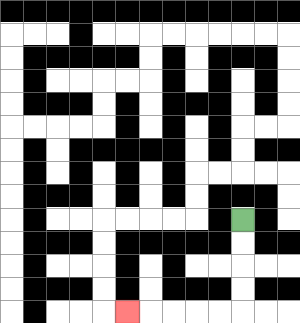{'start': '[10, 9]', 'end': '[5, 13]', 'path_directions': 'D,D,D,D,L,L,L,L,L', 'path_coordinates': '[[10, 9], [10, 10], [10, 11], [10, 12], [10, 13], [9, 13], [8, 13], [7, 13], [6, 13], [5, 13]]'}